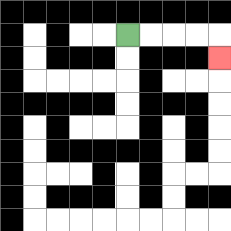{'start': '[5, 1]', 'end': '[9, 2]', 'path_directions': 'R,R,R,R,D', 'path_coordinates': '[[5, 1], [6, 1], [7, 1], [8, 1], [9, 1], [9, 2]]'}